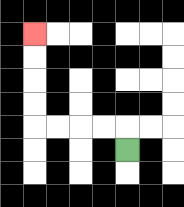{'start': '[5, 6]', 'end': '[1, 1]', 'path_directions': 'U,L,L,L,L,U,U,U,U', 'path_coordinates': '[[5, 6], [5, 5], [4, 5], [3, 5], [2, 5], [1, 5], [1, 4], [1, 3], [1, 2], [1, 1]]'}